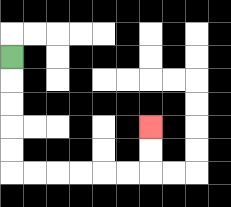{'start': '[0, 2]', 'end': '[6, 5]', 'path_directions': 'D,D,D,D,D,R,R,R,R,R,R,U,U', 'path_coordinates': '[[0, 2], [0, 3], [0, 4], [0, 5], [0, 6], [0, 7], [1, 7], [2, 7], [3, 7], [4, 7], [5, 7], [6, 7], [6, 6], [6, 5]]'}